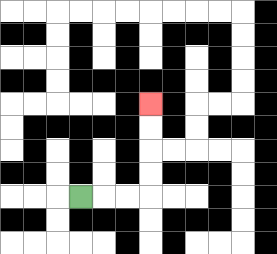{'start': '[3, 8]', 'end': '[6, 4]', 'path_directions': 'R,R,R,U,U,U,U', 'path_coordinates': '[[3, 8], [4, 8], [5, 8], [6, 8], [6, 7], [6, 6], [6, 5], [6, 4]]'}